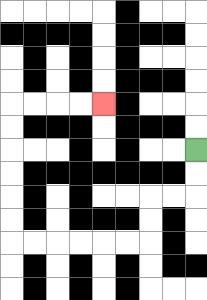{'start': '[8, 6]', 'end': '[4, 4]', 'path_directions': 'D,D,L,L,D,D,L,L,L,L,L,L,U,U,U,U,U,U,R,R,R,R', 'path_coordinates': '[[8, 6], [8, 7], [8, 8], [7, 8], [6, 8], [6, 9], [6, 10], [5, 10], [4, 10], [3, 10], [2, 10], [1, 10], [0, 10], [0, 9], [0, 8], [0, 7], [0, 6], [0, 5], [0, 4], [1, 4], [2, 4], [3, 4], [4, 4]]'}